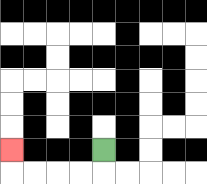{'start': '[4, 6]', 'end': '[0, 6]', 'path_directions': 'D,L,L,L,L,U', 'path_coordinates': '[[4, 6], [4, 7], [3, 7], [2, 7], [1, 7], [0, 7], [0, 6]]'}